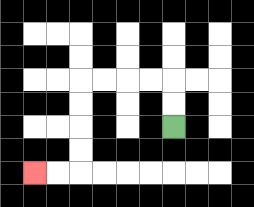{'start': '[7, 5]', 'end': '[1, 7]', 'path_directions': 'U,U,L,L,L,L,D,D,D,D,L,L', 'path_coordinates': '[[7, 5], [7, 4], [7, 3], [6, 3], [5, 3], [4, 3], [3, 3], [3, 4], [3, 5], [3, 6], [3, 7], [2, 7], [1, 7]]'}